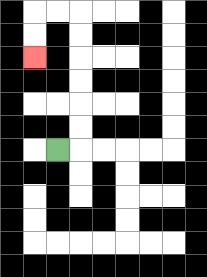{'start': '[2, 6]', 'end': '[1, 2]', 'path_directions': 'R,U,U,U,U,U,U,L,L,D,D', 'path_coordinates': '[[2, 6], [3, 6], [3, 5], [3, 4], [3, 3], [3, 2], [3, 1], [3, 0], [2, 0], [1, 0], [1, 1], [1, 2]]'}